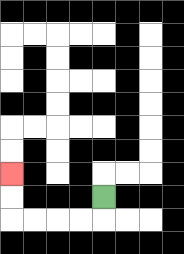{'start': '[4, 8]', 'end': '[0, 7]', 'path_directions': 'D,L,L,L,L,U,U', 'path_coordinates': '[[4, 8], [4, 9], [3, 9], [2, 9], [1, 9], [0, 9], [0, 8], [0, 7]]'}